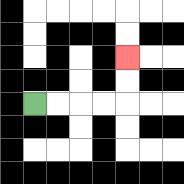{'start': '[1, 4]', 'end': '[5, 2]', 'path_directions': 'R,R,R,R,U,U', 'path_coordinates': '[[1, 4], [2, 4], [3, 4], [4, 4], [5, 4], [5, 3], [5, 2]]'}